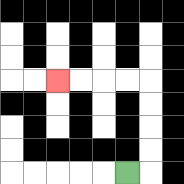{'start': '[5, 7]', 'end': '[2, 3]', 'path_directions': 'R,U,U,U,U,L,L,L,L', 'path_coordinates': '[[5, 7], [6, 7], [6, 6], [6, 5], [6, 4], [6, 3], [5, 3], [4, 3], [3, 3], [2, 3]]'}